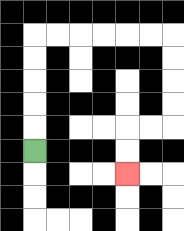{'start': '[1, 6]', 'end': '[5, 7]', 'path_directions': 'U,U,U,U,U,R,R,R,R,R,R,D,D,D,D,L,L,D,D', 'path_coordinates': '[[1, 6], [1, 5], [1, 4], [1, 3], [1, 2], [1, 1], [2, 1], [3, 1], [4, 1], [5, 1], [6, 1], [7, 1], [7, 2], [7, 3], [7, 4], [7, 5], [6, 5], [5, 5], [5, 6], [5, 7]]'}